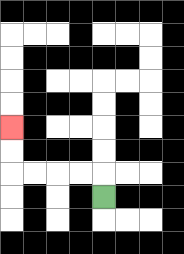{'start': '[4, 8]', 'end': '[0, 5]', 'path_directions': 'U,L,L,L,L,U,U', 'path_coordinates': '[[4, 8], [4, 7], [3, 7], [2, 7], [1, 7], [0, 7], [0, 6], [0, 5]]'}